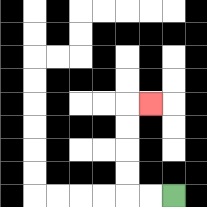{'start': '[7, 8]', 'end': '[6, 4]', 'path_directions': 'L,L,U,U,U,U,R', 'path_coordinates': '[[7, 8], [6, 8], [5, 8], [5, 7], [5, 6], [5, 5], [5, 4], [6, 4]]'}